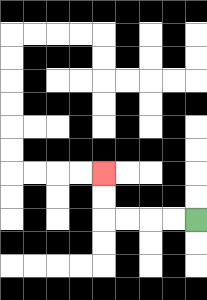{'start': '[8, 9]', 'end': '[4, 7]', 'path_directions': 'L,L,L,L,U,U', 'path_coordinates': '[[8, 9], [7, 9], [6, 9], [5, 9], [4, 9], [4, 8], [4, 7]]'}